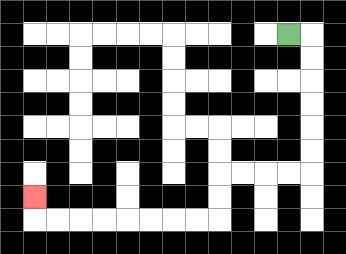{'start': '[12, 1]', 'end': '[1, 8]', 'path_directions': 'R,D,D,D,D,D,D,L,L,L,L,D,D,L,L,L,L,L,L,L,L,U', 'path_coordinates': '[[12, 1], [13, 1], [13, 2], [13, 3], [13, 4], [13, 5], [13, 6], [13, 7], [12, 7], [11, 7], [10, 7], [9, 7], [9, 8], [9, 9], [8, 9], [7, 9], [6, 9], [5, 9], [4, 9], [3, 9], [2, 9], [1, 9], [1, 8]]'}